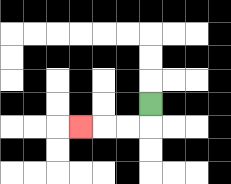{'start': '[6, 4]', 'end': '[3, 5]', 'path_directions': 'D,L,L,L', 'path_coordinates': '[[6, 4], [6, 5], [5, 5], [4, 5], [3, 5]]'}